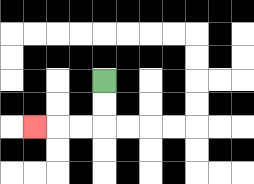{'start': '[4, 3]', 'end': '[1, 5]', 'path_directions': 'D,D,L,L,L', 'path_coordinates': '[[4, 3], [4, 4], [4, 5], [3, 5], [2, 5], [1, 5]]'}